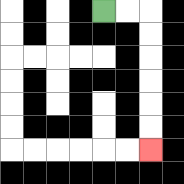{'start': '[4, 0]', 'end': '[6, 6]', 'path_directions': 'R,R,D,D,D,D,D,D', 'path_coordinates': '[[4, 0], [5, 0], [6, 0], [6, 1], [6, 2], [6, 3], [6, 4], [6, 5], [6, 6]]'}